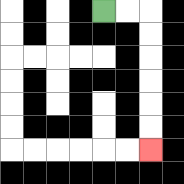{'start': '[4, 0]', 'end': '[6, 6]', 'path_directions': 'R,R,D,D,D,D,D,D', 'path_coordinates': '[[4, 0], [5, 0], [6, 0], [6, 1], [6, 2], [6, 3], [6, 4], [6, 5], [6, 6]]'}